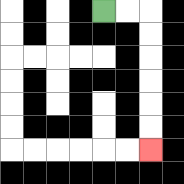{'start': '[4, 0]', 'end': '[6, 6]', 'path_directions': 'R,R,D,D,D,D,D,D', 'path_coordinates': '[[4, 0], [5, 0], [6, 0], [6, 1], [6, 2], [6, 3], [6, 4], [6, 5], [6, 6]]'}